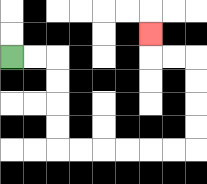{'start': '[0, 2]', 'end': '[6, 1]', 'path_directions': 'R,R,D,D,D,D,R,R,R,R,R,R,U,U,U,U,L,L,U', 'path_coordinates': '[[0, 2], [1, 2], [2, 2], [2, 3], [2, 4], [2, 5], [2, 6], [3, 6], [4, 6], [5, 6], [6, 6], [7, 6], [8, 6], [8, 5], [8, 4], [8, 3], [8, 2], [7, 2], [6, 2], [6, 1]]'}